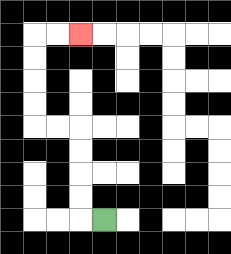{'start': '[4, 9]', 'end': '[3, 1]', 'path_directions': 'L,U,U,U,U,L,L,U,U,U,U,R,R', 'path_coordinates': '[[4, 9], [3, 9], [3, 8], [3, 7], [3, 6], [3, 5], [2, 5], [1, 5], [1, 4], [1, 3], [1, 2], [1, 1], [2, 1], [3, 1]]'}